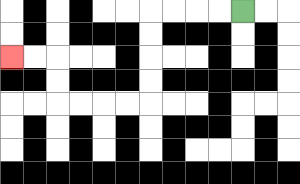{'start': '[10, 0]', 'end': '[0, 2]', 'path_directions': 'L,L,L,L,D,D,D,D,L,L,L,L,U,U,L,L', 'path_coordinates': '[[10, 0], [9, 0], [8, 0], [7, 0], [6, 0], [6, 1], [6, 2], [6, 3], [6, 4], [5, 4], [4, 4], [3, 4], [2, 4], [2, 3], [2, 2], [1, 2], [0, 2]]'}